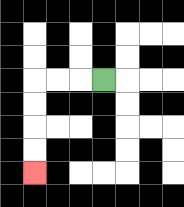{'start': '[4, 3]', 'end': '[1, 7]', 'path_directions': 'L,L,L,D,D,D,D', 'path_coordinates': '[[4, 3], [3, 3], [2, 3], [1, 3], [1, 4], [1, 5], [1, 6], [1, 7]]'}